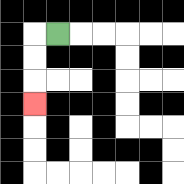{'start': '[2, 1]', 'end': '[1, 4]', 'path_directions': 'L,D,D,D', 'path_coordinates': '[[2, 1], [1, 1], [1, 2], [1, 3], [1, 4]]'}